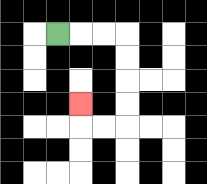{'start': '[2, 1]', 'end': '[3, 4]', 'path_directions': 'R,R,R,D,D,D,D,L,L,U', 'path_coordinates': '[[2, 1], [3, 1], [4, 1], [5, 1], [5, 2], [5, 3], [5, 4], [5, 5], [4, 5], [3, 5], [3, 4]]'}